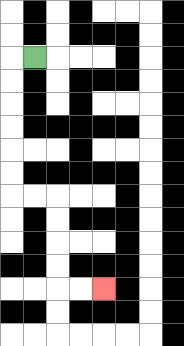{'start': '[1, 2]', 'end': '[4, 12]', 'path_directions': 'L,D,D,D,D,D,D,R,R,D,D,D,D,R,R', 'path_coordinates': '[[1, 2], [0, 2], [0, 3], [0, 4], [0, 5], [0, 6], [0, 7], [0, 8], [1, 8], [2, 8], [2, 9], [2, 10], [2, 11], [2, 12], [3, 12], [4, 12]]'}